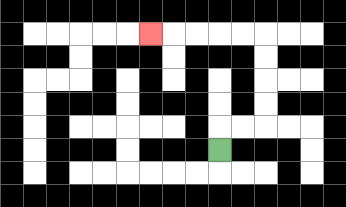{'start': '[9, 6]', 'end': '[6, 1]', 'path_directions': 'U,R,R,U,U,U,U,L,L,L,L,L', 'path_coordinates': '[[9, 6], [9, 5], [10, 5], [11, 5], [11, 4], [11, 3], [11, 2], [11, 1], [10, 1], [9, 1], [8, 1], [7, 1], [6, 1]]'}